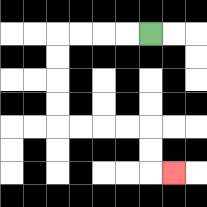{'start': '[6, 1]', 'end': '[7, 7]', 'path_directions': 'L,L,L,L,D,D,D,D,R,R,R,R,D,D,R', 'path_coordinates': '[[6, 1], [5, 1], [4, 1], [3, 1], [2, 1], [2, 2], [2, 3], [2, 4], [2, 5], [3, 5], [4, 5], [5, 5], [6, 5], [6, 6], [6, 7], [7, 7]]'}